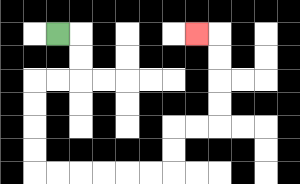{'start': '[2, 1]', 'end': '[8, 1]', 'path_directions': 'R,D,D,L,L,D,D,D,D,R,R,R,R,R,R,U,U,R,R,U,U,U,U,L', 'path_coordinates': '[[2, 1], [3, 1], [3, 2], [3, 3], [2, 3], [1, 3], [1, 4], [1, 5], [1, 6], [1, 7], [2, 7], [3, 7], [4, 7], [5, 7], [6, 7], [7, 7], [7, 6], [7, 5], [8, 5], [9, 5], [9, 4], [9, 3], [9, 2], [9, 1], [8, 1]]'}